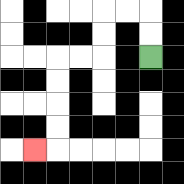{'start': '[6, 2]', 'end': '[1, 6]', 'path_directions': 'U,U,L,L,D,D,L,L,D,D,D,D,L', 'path_coordinates': '[[6, 2], [6, 1], [6, 0], [5, 0], [4, 0], [4, 1], [4, 2], [3, 2], [2, 2], [2, 3], [2, 4], [2, 5], [2, 6], [1, 6]]'}